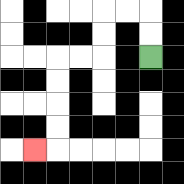{'start': '[6, 2]', 'end': '[1, 6]', 'path_directions': 'U,U,L,L,D,D,L,L,D,D,D,D,L', 'path_coordinates': '[[6, 2], [6, 1], [6, 0], [5, 0], [4, 0], [4, 1], [4, 2], [3, 2], [2, 2], [2, 3], [2, 4], [2, 5], [2, 6], [1, 6]]'}